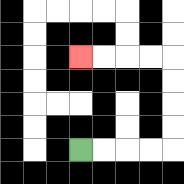{'start': '[3, 6]', 'end': '[3, 2]', 'path_directions': 'R,R,R,R,U,U,U,U,L,L,L,L', 'path_coordinates': '[[3, 6], [4, 6], [5, 6], [6, 6], [7, 6], [7, 5], [7, 4], [7, 3], [7, 2], [6, 2], [5, 2], [4, 2], [3, 2]]'}